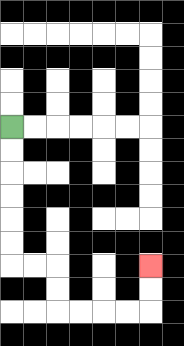{'start': '[0, 5]', 'end': '[6, 11]', 'path_directions': 'D,D,D,D,D,D,R,R,D,D,R,R,R,R,U,U', 'path_coordinates': '[[0, 5], [0, 6], [0, 7], [0, 8], [0, 9], [0, 10], [0, 11], [1, 11], [2, 11], [2, 12], [2, 13], [3, 13], [4, 13], [5, 13], [6, 13], [6, 12], [6, 11]]'}